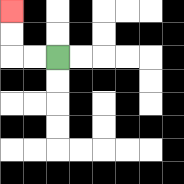{'start': '[2, 2]', 'end': '[0, 0]', 'path_directions': 'L,L,U,U', 'path_coordinates': '[[2, 2], [1, 2], [0, 2], [0, 1], [0, 0]]'}